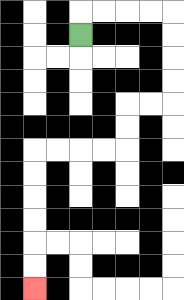{'start': '[3, 1]', 'end': '[1, 12]', 'path_directions': 'U,R,R,R,R,D,D,D,D,L,L,D,D,L,L,L,L,D,D,D,D,D,D', 'path_coordinates': '[[3, 1], [3, 0], [4, 0], [5, 0], [6, 0], [7, 0], [7, 1], [7, 2], [7, 3], [7, 4], [6, 4], [5, 4], [5, 5], [5, 6], [4, 6], [3, 6], [2, 6], [1, 6], [1, 7], [1, 8], [1, 9], [1, 10], [1, 11], [1, 12]]'}